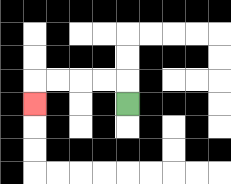{'start': '[5, 4]', 'end': '[1, 4]', 'path_directions': 'U,L,L,L,L,D', 'path_coordinates': '[[5, 4], [5, 3], [4, 3], [3, 3], [2, 3], [1, 3], [1, 4]]'}